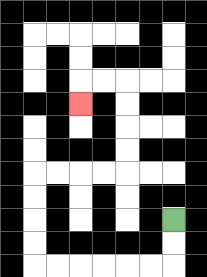{'start': '[7, 9]', 'end': '[3, 4]', 'path_directions': 'D,D,L,L,L,L,L,L,U,U,U,U,R,R,R,R,U,U,U,U,L,L,D', 'path_coordinates': '[[7, 9], [7, 10], [7, 11], [6, 11], [5, 11], [4, 11], [3, 11], [2, 11], [1, 11], [1, 10], [1, 9], [1, 8], [1, 7], [2, 7], [3, 7], [4, 7], [5, 7], [5, 6], [5, 5], [5, 4], [5, 3], [4, 3], [3, 3], [3, 4]]'}